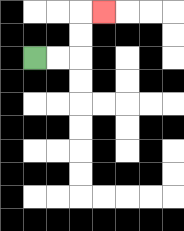{'start': '[1, 2]', 'end': '[4, 0]', 'path_directions': 'R,R,U,U,R', 'path_coordinates': '[[1, 2], [2, 2], [3, 2], [3, 1], [3, 0], [4, 0]]'}